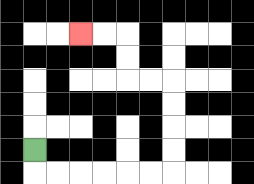{'start': '[1, 6]', 'end': '[3, 1]', 'path_directions': 'D,R,R,R,R,R,R,U,U,U,U,L,L,U,U,L,L', 'path_coordinates': '[[1, 6], [1, 7], [2, 7], [3, 7], [4, 7], [5, 7], [6, 7], [7, 7], [7, 6], [7, 5], [7, 4], [7, 3], [6, 3], [5, 3], [5, 2], [5, 1], [4, 1], [3, 1]]'}